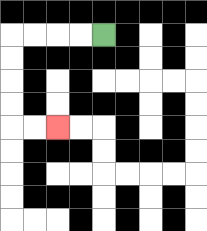{'start': '[4, 1]', 'end': '[2, 5]', 'path_directions': 'L,L,L,L,D,D,D,D,R,R', 'path_coordinates': '[[4, 1], [3, 1], [2, 1], [1, 1], [0, 1], [0, 2], [0, 3], [0, 4], [0, 5], [1, 5], [2, 5]]'}